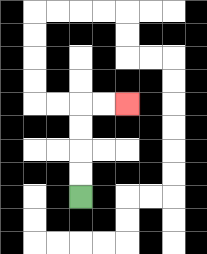{'start': '[3, 8]', 'end': '[5, 4]', 'path_directions': 'U,U,U,U,R,R', 'path_coordinates': '[[3, 8], [3, 7], [3, 6], [3, 5], [3, 4], [4, 4], [5, 4]]'}